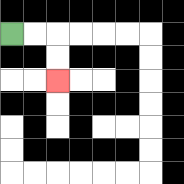{'start': '[0, 1]', 'end': '[2, 3]', 'path_directions': 'R,R,D,D', 'path_coordinates': '[[0, 1], [1, 1], [2, 1], [2, 2], [2, 3]]'}